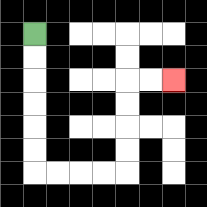{'start': '[1, 1]', 'end': '[7, 3]', 'path_directions': 'D,D,D,D,D,D,R,R,R,R,U,U,U,U,R,R', 'path_coordinates': '[[1, 1], [1, 2], [1, 3], [1, 4], [1, 5], [1, 6], [1, 7], [2, 7], [3, 7], [4, 7], [5, 7], [5, 6], [5, 5], [5, 4], [5, 3], [6, 3], [7, 3]]'}